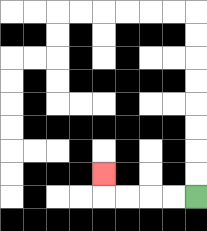{'start': '[8, 8]', 'end': '[4, 7]', 'path_directions': 'L,L,L,L,U', 'path_coordinates': '[[8, 8], [7, 8], [6, 8], [5, 8], [4, 8], [4, 7]]'}